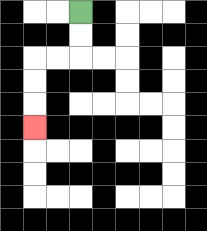{'start': '[3, 0]', 'end': '[1, 5]', 'path_directions': 'D,D,L,L,D,D,D', 'path_coordinates': '[[3, 0], [3, 1], [3, 2], [2, 2], [1, 2], [1, 3], [1, 4], [1, 5]]'}